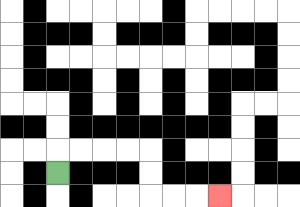{'start': '[2, 7]', 'end': '[9, 8]', 'path_directions': 'U,R,R,R,R,D,D,R,R,R', 'path_coordinates': '[[2, 7], [2, 6], [3, 6], [4, 6], [5, 6], [6, 6], [6, 7], [6, 8], [7, 8], [8, 8], [9, 8]]'}